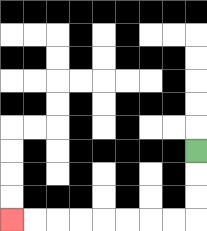{'start': '[8, 6]', 'end': '[0, 9]', 'path_directions': 'D,D,D,L,L,L,L,L,L,L,L', 'path_coordinates': '[[8, 6], [8, 7], [8, 8], [8, 9], [7, 9], [6, 9], [5, 9], [4, 9], [3, 9], [2, 9], [1, 9], [0, 9]]'}